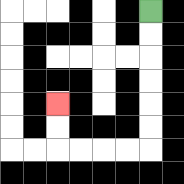{'start': '[6, 0]', 'end': '[2, 4]', 'path_directions': 'D,D,D,D,D,D,L,L,L,L,U,U', 'path_coordinates': '[[6, 0], [6, 1], [6, 2], [6, 3], [6, 4], [6, 5], [6, 6], [5, 6], [4, 6], [3, 6], [2, 6], [2, 5], [2, 4]]'}